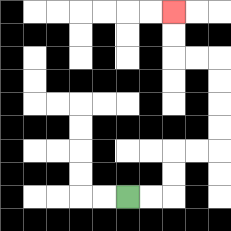{'start': '[5, 8]', 'end': '[7, 0]', 'path_directions': 'R,R,U,U,R,R,U,U,U,U,L,L,U,U', 'path_coordinates': '[[5, 8], [6, 8], [7, 8], [7, 7], [7, 6], [8, 6], [9, 6], [9, 5], [9, 4], [9, 3], [9, 2], [8, 2], [7, 2], [7, 1], [7, 0]]'}